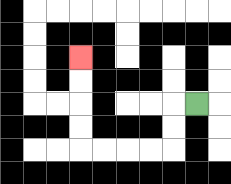{'start': '[8, 4]', 'end': '[3, 2]', 'path_directions': 'L,D,D,L,L,L,L,U,U,U,U', 'path_coordinates': '[[8, 4], [7, 4], [7, 5], [7, 6], [6, 6], [5, 6], [4, 6], [3, 6], [3, 5], [3, 4], [3, 3], [3, 2]]'}